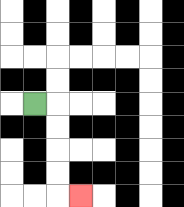{'start': '[1, 4]', 'end': '[3, 8]', 'path_directions': 'R,D,D,D,D,R', 'path_coordinates': '[[1, 4], [2, 4], [2, 5], [2, 6], [2, 7], [2, 8], [3, 8]]'}